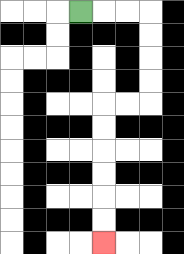{'start': '[3, 0]', 'end': '[4, 10]', 'path_directions': 'R,R,R,D,D,D,D,L,L,D,D,D,D,D,D', 'path_coordinates': '[[3, 0], [4, 0], [5, 0], [6, 0], [6, 1], [6, 2], [6, 3], [6, 4], [5, 4], [4, 4], [4, 5], [4, 6], [4, 7], [4, 8], [4, 9], [4, 10]]'}